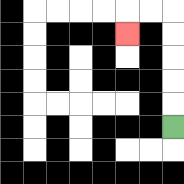{'start': '[7, 5]', 'end': '[5, 1]', 'path_directions': 'U,U,U,U,U,L,L,D', 'path_coordinates': '[[7, 5], [7, 4], [7, 3], [7, 2], [7, 1], [7, 0], [6, 0], [5, 0], [5, 1]]'}